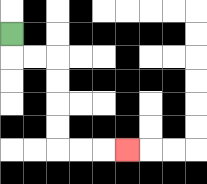{'start': '[0, 1]', 'end': '[5, 6]', 'path_directions': 'D,R,R,D,D,D,D,R,R,R', 'path_coordinates': '[[0, 1], [0, 2], [1, 2], [2, 2], [2, 3], [2, 4], [2, 5], [2, 6], [3, 6], [4, 6], [5, 6]]'}